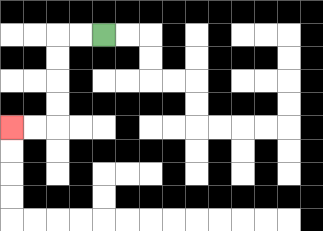{'start': '[4, 1]', 'end': '[0, 5]', 'path_directions': 'L,L,D,D,D,D,L,L', 'path_coordinates': '[[4, 1], [3, 1], [2, 1], [2, 2], [2, 3], [2, 4], [2, 5], [1, 5], [0, 5]]'}